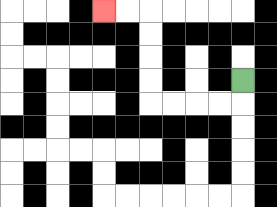{'start': '[10, 3]', 'end': '[4, 0]', 'path_directions': 'D,L,L,L,L,U,U,U,U,L,L', 'path_coordinates': '[[10, 3], [10, 4], [9, 4], [8, 4], [7, 4], [6, 4], [6, 3], [6, 2], [6, 1], [6, 0], [5, 0], [4, 0]]'}